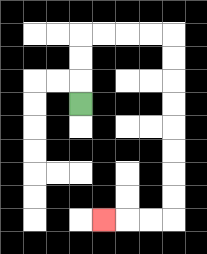{'start': '[3, 4]', 'end': '[4, 9]', 'path_directions': 'U,U,U,R,R,R,R,D,D,D,D,D,D,D,D,L,L,L', 'path_coordinates': '[[3, 4], [3, 3], [3, 2], [3, 1], [4, 1], [5, 1], [6, 1], [7, 1], [7, 2], [7, 3], [7, 4], [7, 5], [7, 6], [7, 7], [7, 8], [7, 9], [6, 9], [5, 9], [4, 9]]'}